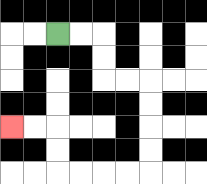{'start': '[2, 1]', 'end': '[0, 5]', 'path_directions': 'R,R,D,D,R,R,D,D,D,D,L,L,L,L,U,U,L,L', 'path_coordinates': '[[2, 1], [3, 1], [4, 1], [4, 2], [4, 3], [5, 3], [6, 3], [6, 4], [6, 5], [6, 6], [6, 7], [5, 7], [4, 7], [3, 7], [2, 7], [2, 6], [2, 5], [1, 5], [0, 5]]'}